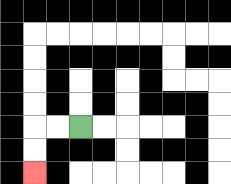{'start': '[3, 5]', 'end': '[1, 7]', 'path_directions': 'L,L,D,D', 'path_coordinates': '[[3, 5], [2, 5], [1, 5], [1, 6], [1, 7]]'}